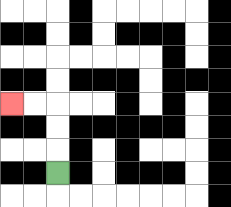{'start': '[2, 7]', 'end': '[0, 4]', 'path_directions': 'U,U,U,L,L', 'path_coordinates': '[[2, 7], [2, 6], [2, 5], [2, 4], [1, 4], [0, 4]]'}